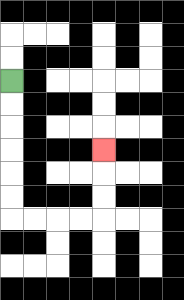{'start': '[0, 3]', 'end': '[4, 6]', 'path_directions': 'D,D,D,D,D,D,R,R,R,R,U,U,U', 'path_coordinates': '[[0, 3], [0, 4], [0, 5], [0, 6], [0, 7], [0, 8], [0, 9], [1, 9], [2, 9], [3, 9], [4, 9], [4, 8], [4, 7], [4, 6]]'}